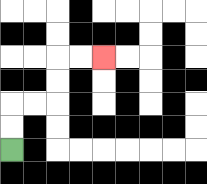{'start': '[0, 6]', 'end': '[4, 2]', 'path_directions': 'U,U,R,R,U,U,R,R', 'path_coordinates': '[[0, 6], [0, 5], [0, 4], [1, 4], [2, 4], [2, 3], [2, 2], [3, 2], [4, 2]]'}